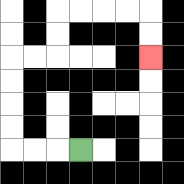{'start': '[3, 6]', 'end': '[6, 2]', 'path_directions': 'L,L,L,U,U,U,U,R,R,U,U,R,R,R,R,D,D', 'path_coordinates': '[[3, 6], [2, 6], [1, 6], [0, 6], [0, 5], [0, 4], [0, 3], [0, 2], [1, 2], [2, 2], [2, 1], [2, 0], [3, 0], [4, 0], [5, 0], [6, 0], [6, 1], [6, 2]]'}